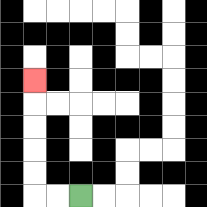{'start': '[3, 8]', 'end': '[1, 3]', 'path_directions': 'L,L,U,U,U,U,U', 'path_coordinates': '[[3, 8], [2, 8], [1, 8], [1, 7], [1, 6], [1, 5], [1, 4], [1, 3]]'}